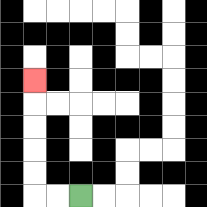{'start': '[3, 8]', 'end': '[1, 3]', 'path_directions': 'L,L,U,U,U,U,U', 'path_coordinates': '[[3, 8], [2, 8], [1, 8], [1, 7], [1, 6], [1, 5], [1, 4], [1, 3]]'}